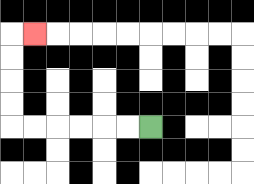{'start': '[6, 5]', 'end': '[1, 1]', 'path_directions': 'L,L,L,L,L,L,U,U,U,U,R', 'path_coordinates': '[[6, 5], [5, 5], [4, 5], [3, 5], [2, 5], [1, 5], [0, 5], [0, 4], [0, 3], [0, 2], [0, 1], [1, 1]]'}